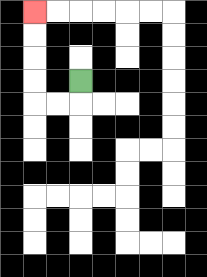{'start': '[3, 3]', 'end': '[1, 0]', 'path_directions': 'D,L,L,U,U,U,U', 'path_coordinates': '[[3, 3], [3, 4], [2, 4], [1, 4], [1, 3], [1, 2], [1, 1], [1, 0]]'}